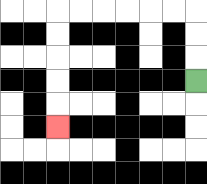{'start': '[8, 3]', 'end': '[2, 5]', 'path_directions': 'U,U,U,L,L,L,L,L,L,D,D,D,D,D', 'path_coordinates': '[[8, 3], [8, 2], [8, 1], [8, 0], [7, 0], [6, 0], [5, 0], [4, 0], [3, 0], [2, 0], [2, 1], [2, 2], [2, 3], [2, 4], [2, 5]]'}